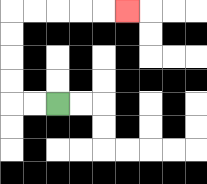{'start': '[2, 4]', 'end': '[5, 0]', 'path_directions': 'L,L,U,U,U,U,R,R,R,R,R', 'path_coordinates': '[[2, 4], [1, 4], [0, 4], [0, 3], [0, 2], [0, 1], [0, 0], [1, 0], [2, 0], [3, 0], [4, 0], [5, 0]]'}